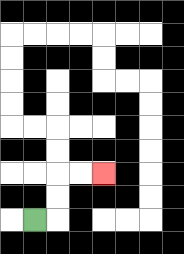{'start': '[1, 9]', 'end': '[4, 7]', 'path_directions': 'R,U,U,R,R', 'path_coordinates': '[[1, 9], [2, 9], [2, 8], [2, 7], [3, 7], [4, 7]]'}